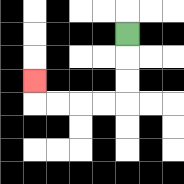{'start': '[5, 1]', 'end': '[1, 3]', 'path_directions': 'D,D,D,L,L,L,L,U', 'path_coordinates': '[[5, 1], [5, 2], [5, 3], [5, 4], [4, 4], [3, 4], [2, 4], [1, 4], [1, 3]]'}